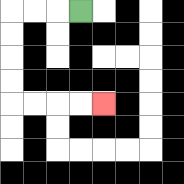{'start': '[3, 0]', 'end': '[4, 4]', 'path_directions': 'L,L,L,D,D,D,D,R,R,R,R', 'path_coordinates': '[[3, 0], [2, 0], [1, 0], [0, 0], [0, 1], [0, 2], [0, 3], [0, 4], [1, 4], [2, 4], [3, 4], [4, 4]]'}